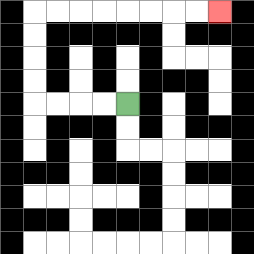{'start': '[5, 4]', 'end': '[9, 0]', 'path_directions': 'L,L,L,L,U,U,U,U,R,R,R,R,R,R,R,R', 'path_coordinates': '[[5, 4], [4, 4], [3, 4], [2, 4], [1, 4], [1, 3], [1, 2], [1, 1], [1, 0], [2, 0], [3, 0], [4, 0], [5, 0], [6, 0], [7, 0], [8, 0], [9, 0]]'}